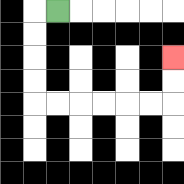{'start': '[2, 0]', 'end': '[7, 2]', 'path_directions': 'L,D,D,D,D,R,R,R,R,R,R,U,U', 'path_coordinates': '[[2, 0], [1, 0], [1, 1], [1, 2], [1, 3], [1, 4], [2, 4], [3, 4], [4, 4], [5, 4], [6, 4], [7, 4], [7, 3], [7, 2]]'}